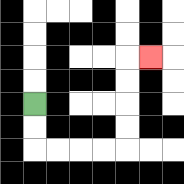{'start': '[1, 4]', 'end': '[6, 2]', 'path_directions': 'D,D,R,R,R,R,U,U,U,U,R', 'path_coordinates': '[[1, 4], [1, 5], [1, 6], [2, 6], [3, 6], [4, 6], [5, 6], [5, 5], [5, 4], [5, 3], [5, 2], [6, 2]]'}